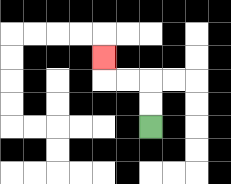{'start': '[6, 5]', 'end': '[4, 2]', 'path_directions': 'U,U,L,L,U', 'path_coordinates': '[[6, 5], [6, 4], [6, 3], [5, 3], [4, 3], [4, 2]]'}